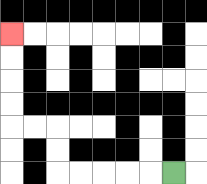{'start': '[7, 7]', 'end': '[0, 1]', 'path_directions': 'L,L,L,L,L,U,U,L,L,U,U,U,U', 'path_coordinates': '[[7, 7], [6, 7], [5, 7], [4, 7], [3, 7], [2, 7], [2, 6], [2, 5], [1, 5], [0, 5], [0, 4], [0, 3], [0, 2], [0, 1]]'}